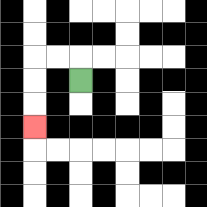{'start': '[3, 3]', 'end': '[1, 5]', 'path_directions': 'U,L,L,D,D,D', 'path_coordinates': '[[3, 3], [3, 2], [2, 2], [1, 2], [1, 3], [1, 4], [1, 5]]'}